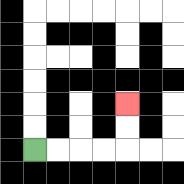{'start': '[1, 6]', 'end': '[5, 4]', 'path_directions': 'R,R,R,R,U,U', 'path_coordinates': '[[1, 6], [2, 6], [3, 6], [4, 6], [5, 6], [5, 5], [5, 4]]'}